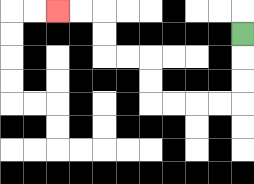{'start': '[10, 1]', 'end': '[2, 0]', 'path_directions': 'D,D,D,L,L,L,L,U,U,L,L,U,U,L,L', 'path_coordinates': '[[10, 1], [10, 2], [10, 3], [10, 4], [9, 4], [8, 4], [7, 4], [6, 4], [6, 3], [6, 2], [5, 2], [4, 2], [4, 1], [4, 0], [3, 0], [2, 0]]'}